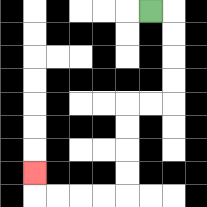{'start': '[6, 0]', 'end': '[1, 7]', 'path_directions': 'R,D,D,D,D,L,L,D,D,D,D,L,L,L,L,U', 'path_coordinates': '[[6, 0], [7, 0], [7, 1], [7, 2], [7, 3], [7, 4], [6, 4], [5, 4], [5, 5], [5, 6], [5, 7], [5, 8], [4, 8], [3, 8], [2, 8], [1, 8], [1, 7]]'}